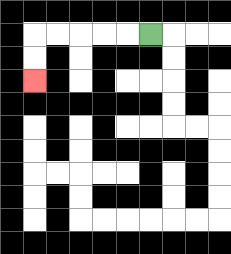{'start': '[6, 1]', 'end': '[1, 3]', 'path_directions': 'L,L,L,L,L,D,D', 'path_coordinates': '[[6, 1], [5, 1], [4, 1], [3, 1], [2, 1], [1, 1], [1, 2], [1, 3]]'}